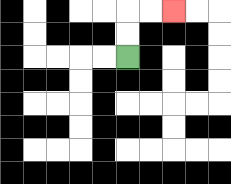{'start': '[5, 2]', 'end': '[7, 0]', 'path_directions': 'U,U,R,R', 'path_coordinates': '[[5, 2], [5, 1], [5, 0], [6, 0], [7, 0]]'}